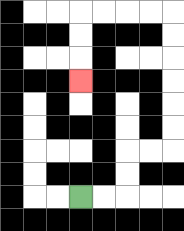{'start': '[3, 8]', 'end': '[3, 3]', 'path_directions': 'R,R,U,U,R,R,U,U,U,U,U,U,L,L,L,L,D,D,D', 'path_coordinates': '[[3, 8], [4, 8], [5, 8], [5, 7], [5, 6], [6, 6], [7, 6], [7, 5], [7, 4], [7, 3], [7, 2], [7, 1], [7, 0], [6, 0], [5, 0], [4, 0], [3, 0], [3, 1], [3, 2], [3, 3]]'}